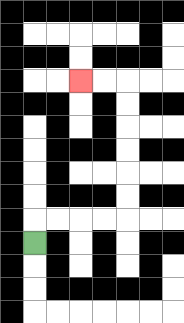{'start': '[1, 10]', 'end': '[3, 3]', 'path_directions': 'U,R,R,R,R,U,U,U,U,U,U,L,L', 'path_coordinates': '[[1, 10], [1, 9], [2, 9], [3, 9], [4, 9], [5, 9], [5, 8], [5, 7], [5, 6], [5, 5], [5, 4], [5, 3], [4, 3], [3, 3]]'}